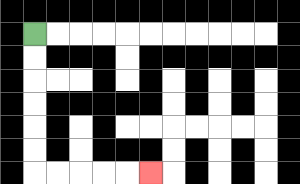{'start': '[1, 1]', 'end': '[6, 7]', 'path_directions': 'D,D,D,D,D,D,R,R,R,R,R', 'path_coordinates': '[[1, 1], [1, 2], [1, 3], [1, 4], [1, 5], [1, 6], [1, 7], [2, 7], [3, 7], [4, 7], [5, 7], [6, 7]]'}